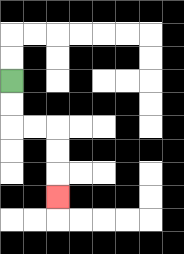{'start': '[0, 3]', 'end': '[2, 8]', 'path_directions': 'D,D,R,R,D,D,D', 'path_coordinates': '[[0, 3], [0, 4], [0, 5], [1, 5], [2, 5], [2, 6], [2, 7], [2, 8]]'}